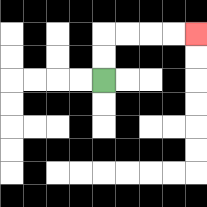{'start': '[4, 3]', 'end': '[8, 1]', 'path_directions': 'U,U,R,R,R,R', 'path_coordinates': '[[4, 3], [4, 2], [4, 1], [5, 1], [6, 1], [7, 1], [8, 1]]'}